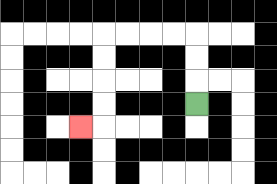{'start': '[8, 4]', 'end': '[3, 5]', 'path_directions': 'U,U,U,L,L,L,L,D,D,D,D,L', 'path_coordinates': '[[8, 4], [8, 3], [8, 2], [8, 1], [7, 1], [6, 1], [5, 1], [4, 1], [4, 2], [4, 3], [4, 4], [4, 5], [3, 5]]'}